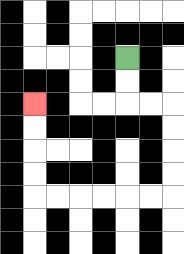{'start': '[5, 2]', 'end': '[1, 4]', 'path_directions': 'D,D,R,R,D,D,D,D,L,L,L,L,L,L,U,U,U,U', 'path_coordinates': '[[5, 2], [5, 3], [5, 4], [6, 4], [7, 4], [7, 5], [7, 6], [7, 7], [7, 8], [6, 8], [5, 8], [4, 8], [3, 8], [2, 8], [1, 8], [1, 7], [1, 6], [1, 5], [1, 4]]'}